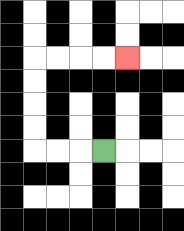{'start': '[4, 6]', 'end': '[5, 2]', 'path_directions': 'L,L,L,U,U,U,U,R,R,R,R', 'path_coordinates': '[[4, 6], [3, 6], [2, 6], [1, 6], [1, 5], [1, 4], [1, 3], [1, 2], [2, 2], [3, 2], [4, 2], [5, 2]]'}